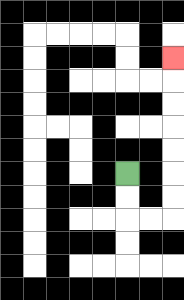{'start': '[5, 7]', 'end': '[7, 2]', 'path_directions': 'D,D,R,R,U,U,U,U,U,U,U', 'path_coordinates': '[[5, 7], [5, 8], [5, 9], [6, 9], [7, 9], [7, 8], [7, 7], [7, 6], [7, 5], [7, 4], [7, 3], [7, 2]]'}